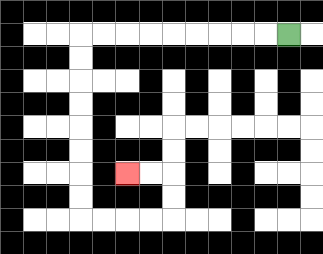{'start': '[12, 1]', 'end': '[5, 7]', 'path_directions': 'L,L,L,L,L,L,L,L,L,D,D,D,D,D,D,D,D,R,R,R,R,U,U,L,L', 'path_coordinates': '[[12, 1], [11, 1], [10, 1], [9, 1], [8, 1], [7, 1], [6, 1], [5, 1], [4, 1], [3, 1], [3, 2], [3, 3], [3, 4], [3, 5], [3, 6], [3, 7], [3, 8], [3, 9], [4, 9], [5, 9], [6, 9], [7, 9], [7, 8], [7, 7], [6, 7], [5, 7]]'}